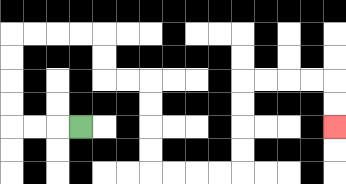{'start': '[3, 5]', 'end': '[14, 5]', 'path_directions': 'L,L,L,U,U,U,U,R,R,R,R,D,D,R,R,D,D,D,D,R,R,R,R,U,U,U,U,R,R,R,R,D,D', 'path_coordinates': '[[3, 5], [2, 5], [1, 5], [0, 5], [0, 4], [0, 3], [0, 2], [0, 1], [1, 1], [2, 1], [3, 1], [4, 1], [4, 2], [4, 3], [5, 3], [6, 3], [6, 4], [6, 5], [6, 6], [6, 7], [7, 7], [8, 7], [9, 7], [10, 7], [10, 6], [10, 5], [10, 4], [10, 3], [11, 3], [12, 3], [13, 3], [14, 3], [14, 4], [14, 5]]'}